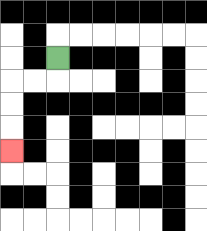{'start': '[2, 2]', 'end': '[0, 6]', 'path_directions': 'D,L,L,D,D,D', 'path_coordinates': '[[2, 2], [2, 3], [1, 3], [0, 3], [0, 4], [0, 5], [0, 6]]'}